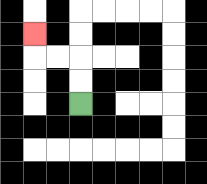{'start': '[3, 4]', 'end': '[1, 1]', 'path_directions': 'U,U,L,L,U', 'path_coordinates': '[[3, 4], [3, 3], [3, 2], [2, 2], [1, 2], [1, 1]]'}